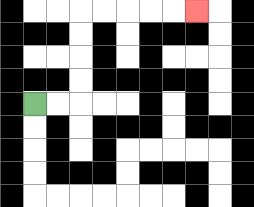{'start': '[1, 4]', 'end': '[8, 0]', 'path_directions': 'R,R,U,U,U,U,R,R,R,R,R', 'path_coordinates': '[[1, 4], [2, 4], [3, 4], [3, 3], [3, 2], [3, 1], [3, 0], [4, 0], [5, 0], [6, 0], [7, 0], [8, 0]]'}